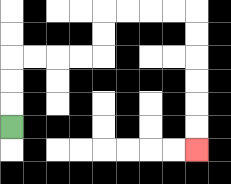{'start': '[0, 5]', 'end': '[8, 6]', 'path_directions': 'U,U,U,R,R,R,R,U,U,R,R,R,R,D,D,D,D,D,D', 'path_coordinates': '[[0, 5], [0, 4], [0, 3], [0, 2], [1, 2], [2, 2], [3, 2], [4, 2], [4, 1], [4, 0], [5, 0], [6, 0], [7, 0], [8, 0], [8, 1], [8, 2], [8, 3], [8, 4], [8, 5], [8, 6]]'}